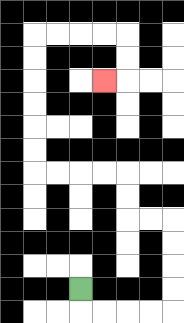{'start': '[3, 12]', 'end': '[4, 3]', 'path_directions': 'D,R,R,R,R,U,U,U,U,L,L,U,U,L,L,L,L,U,U,U,U,U,U,R,R,R,R,D,D,L', 'path_coordinates': '[[3, 12], [3, 13], [4, 13], [5, 13], [6, 13], [7, 13], [7, 12], [7, 11], [7, 10], [7, 9], [6, 9], [5, 9], [5, 8], [5, 7], [4, 7], [3, 7], [2, 7], [1, 7], [1, 6], [1, 5], [1, 4], [1, 3], [1, 2], [1, 1], [2, 1], [3, 1], [4, 1], [5, 1], [5, 2], [5, 3], [4, 3]]'}